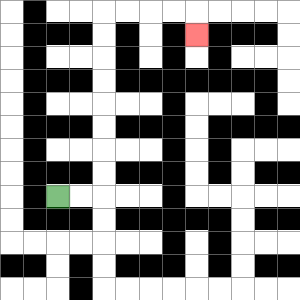{'start': '[2, 8]', 'end': '[8, 1]', 'path_directions': 'R,R,U,U,U,U,U,U,U,U,R,R,R,R,D', 'path_coordinates': '[[2, 8], [3, 8], [4, 8], [4, 7], [4, 6], [4, 5], [4, 4], [4, 3], [4, 2], [4, 1], [4, 0], [5, 0], [6, 0], [7, 0], [8, 0], [8, 1]]'}